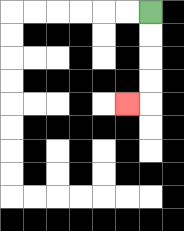{'start': '[6, 0]', 'end': '[5, 4]', 'path_directions': 'D,D,D,D,L', 'path_coordinates': '[[6, 0], [6, 1], [6, 2], [6, 3], [6, 4], [5, 4]]'}